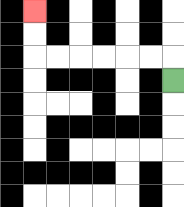{'start': '[7, 3]', 'end': '[1, 0]', 'path_directions': 'U,L,L,L,L,L,L,U,U', 'path_coordinates': '[[7, 3], [7, 2], [6, 2], [5, 2], [4, 2], [3, 2], [2, 2], [1, 2], [1, 1], [1, 0]]'}